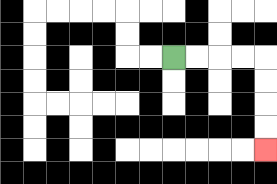{'start': '[7, 2]', 'end': '[11, 6]', 'path_directions': 'R,R,R,R,D,D,D,D', 'path_coordinates': '[[7, 2], [8, 2], [9, 2], [10, 2], [11, 2], [11, 3], [11, 4], [11, 5], [11, 6]]'}